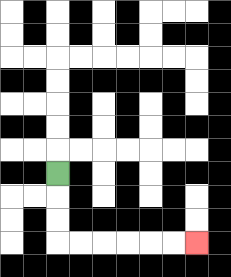{'start': '[2, 7]', 'end': '[8, 10]', 'path_directions': 'D,D,D,R,R,R,R,R,R', 'path_coordinates': '[[2, 7], [2, 8], [2, 9], [2, 10], [3, 10], [4, 10], [5, 10], [6, 10], [7, 10], [8, 10]]'}